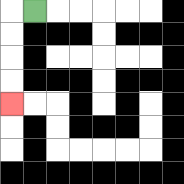{'start': '[1, 0]', 'end': '[0, 4]', 'path_directions': 'L,D,D,D,D', 'path_coordinates': '[[1, 0], [0, 0], [0, 1], [0, 2], [0, 3], [0, 4]]'}